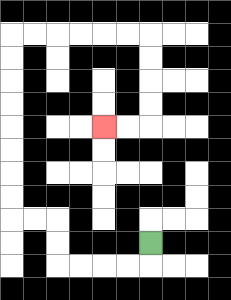{'start': '[6, 10]', 'end': '[4, 5]', 'path_directions': 'D,L,L,L,L,U,U,L,L,U,U,U,U,U,U,U,U,R,R,R,R,R,R,D,D,D,D,L,L', 'path_coordinates': '[[6, 10], [6, 11], [5, 11], [4, 11], [3, 11], [2, 11], [2, 10], [2, 9], [1, 9], [0, 9], [0, 8], [0, 7], [0, 6], [0, 5], [0, 4], [0, 3], [0, 2], [0, 1], [1, 1], [2, 1], [3, 1], [4, 1], [5, 1], [6, 1], [6, 2], [6, 3], [6, 4], [6, 5], [5, 5], [4, 5]]'}